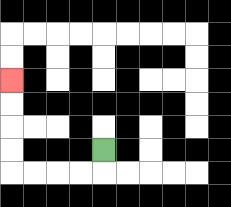{'start': '[4, 6]', 'end': '[0, 3]', 'path_directions': 'D,L,L,L,L,U,U,U,U', 'path_coordinates': '[[4, 6], [4, 7], [3, 7], [2, 7], [1, 7], [0, 7], [0, 6], [0, 5], [0, 4], [0, 3]]'}